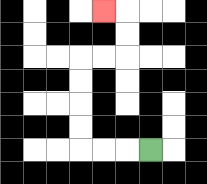{'start': '[6, 6]', 'end': '[4, 0]', 'path_directions': 'L,L,L,U,U,U,U,R,R,U,U,L', 'path_coordinates': '[[6, 6], [5, 6], [4, 6], [3, 6], [3, 5], [3, 4], [3, 3], [3, 2], [4, 2], [5, 2], [5, 1], [5, 0], [4, 0]]'}